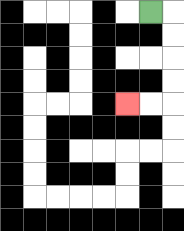{'start': '[6, 0]', 'end': '[5, 4]', 'path_directions': 'R,D,D,D,D,L,L', 'path_coordinates': '[[6, 0], [7, 0], [7, 1], [7, 2], [7, 3], [7, 4], [6, 4], [5, 4]]'}